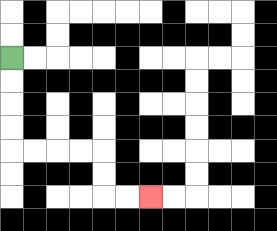{'start': '[0, 2]', 'end': '[6, 8]', 'path_directions': 'D,D,D,D,R,R,R,R,D,D,R,R', 'path_coordinates': '[[0, 2], [0, 3], [0, 4], [0, 5], [0, 6], [1, 6], [2, 6], [3, 6], [4, 6], [4, 7], [4, 8], [5, 8], [6, 8]]'}